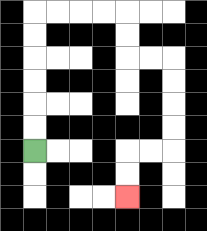{'start': '[1, 6]', 'end': '[5, 8]', 'path_directions': 'U,U,U,U,U,U,R,R,R,R,D,D,R,R,D,D,D,D,L,L,D,D', 'path_coordinates': '[[1, 6], [1, 5], [1, 4], [1, 3], [1, 2], [1, 1], [1, 0], [2, 0], [3, 0], [4, 0], [5, 0], [5, 1], [5, 2], [6, 2], [7, 2], [7, 3], [7, 4], [7, 5], [7, 6], [6, 6], [5, 6], [5, 7], [5, 8]]'}